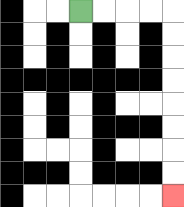{'start': '[3, 0]', 'end': '[7, 8]', 'path_directions': 'R,R,R,R,D,D,D,D,D,D,D,D', 'path_coordinates': '[[3, 0], [4, 0], [5, 0], [6, 0], [7, 0], [7, 1], [7, 2], [7, 3], [7, 4], [7, 5], [7, 6], [7, 7], [7, 8]]'}